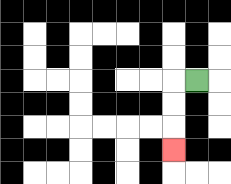{'start': '[8, 3]', 'end': '[7, 6]', 'path_directions': 'L,D,D,D', 'path_coordinates': '[[8, 3], [7, 3], [7, 4], [7, 5], [7, 6]]'}